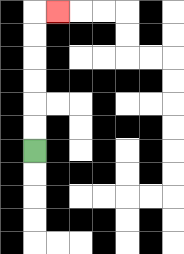{'start': '[1, 6]', 'end': '[2, 0]', 'path_directions': 'U,U,U,U,U,U,R', 'path_coordinates': '[[1, 6], [1, 5], [1, 4], [1, 3], [1, 2], [1, 1], [1, 0], [2, 0]]'}